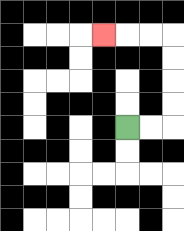{'start': '[5, 5]', 'end': '[4, 1]', 'path_directions': 'R,R,U,U,U,U,L,L,L', 'path_coordinates': '[[5, 5], [6, 5], [7, 5], [7, 4], [7, 3], [7, 2], [7, 1], [6, 1], [5, 1], [4, 1]]'}